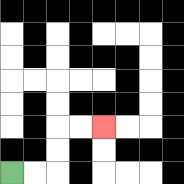{'start': '[0, 7]', 'end': '[4, 5]', 'path_directions': 'R,R,U,U,R,R', 'path_coordinates': '[[0, 7], [1, 7], [2, 7], [2, 6], [2, 5], [3, 5], [4, 5]]'}